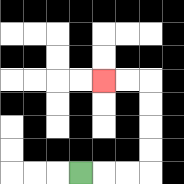{'start': '[3, 7]', 'end': '[4, 3]', 'path_directions': 'R,R,R,U,U,U,U,L,L', 'path_coordinates': '[[3, 7], [4, 7], [5, 7], [6, 7], [6, 6], [6, 5], [6, 4], [6, 3], [5, 3], [4, 3]]'}